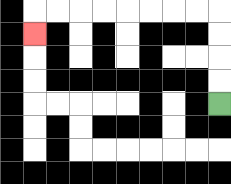{'start': '[9, 4]', 'end': '[1, 1]', 'path_directions': 'U,U,U,U,L,L,L,L,L,L,L,L,D', 'path_coordinates': '[[9, 4], [9, 3], [9, 2], [9, 1], [9, 0], [8, 0], [7, 0], [6, 0], [5, 0], [4, 0], [3, 0], [2, 0], [1, 0], [1, 1]]'}